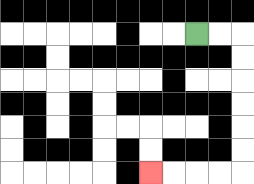{'start': '[8, 1]', 'end': '[6, 7]', 'path_directions': 'R,R,D,D,D,D,D,D,L,L,L,L', 'path_coordinates': '[[8, 1], [9, 1], [10, 1], [10, 2], [10, 3], [10, 4], [10, 5], [10, 6], [10, 7], [9, 7], [8, 7], [7, 7], [6, 7]]'}